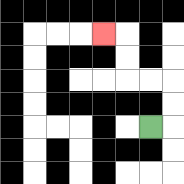{'start': '[6, 5]', 'end': '[4, 1]', 'path_directions': 'R,U,U,L,L,U,U,L', 'path_coordinates': '[[6, 5], [7, 5], [7, 4], [7, 3], [6, 3], [5, 3], [5, 2], [5, 1], [4, 1]]'}